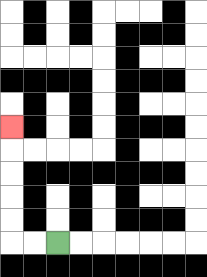{'start': '[2, 10]', 'end': '[0, 5]', 'path_directions': 'L,L,U,U,U,U,U', 'path_coordinates': '[[2, 10], [1, 10], [0, 10], [0, 9], [0, 8], [0, 7], [0, 6], [0, 5]]'}